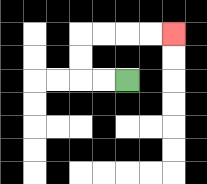{'start': '[5, 3]', 'end': '[7, 1]', 'path_directions': 'L,L,U,U,R,R,R,R', 'path_coordinates': '[[5, 3], [4, 3], [3, 3], [3, 2], [3, 1], [4, 1], [5, 1], [6, 1], [7, 1]]'}